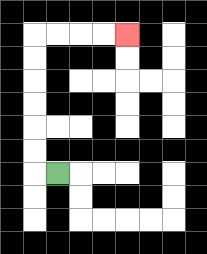{'start': '[2, 7]', 'end': '[5, 1]', 'path_directions': 'L,U,U,U,U,U,U,R,R,R,R', 'path_coordinates': '[[2, 7], [1, 7], [1, 6], [1, 5], [1, 4], [1, 3], [1, 2], [1, 1], [2, 1], [3, 1], [4, 1], [5, 1]]'}